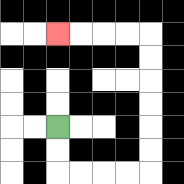{'start': '[2, 5]', 'end': '[2, 1]', 'path_directions': 'D,D,R,R,R,R,U,U,U,U,U,U,L,L,L,L', 'path_coordinates': '[[2, 5], [2, 6], [2, 7], [3, 7], [4, 7], [5, 7], [6, 7], [6, 6], [6, 5], [6, 4], [6, 3], [6, 2], [6, 1], [5, 1], [4, 1], [3, 1], [2, 1]]'}